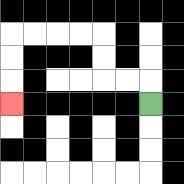{'start': '[6, 4]', 'end': '[0, 4]', 'path_directions': 'U,L,L,U,U,L,L,L,L,D,D,D', 'path_coordinates': '[[6, 4], [6, 3], [5, 3], [4, 3], [4, 2], [4, 1], [3, 1], [2, 1], [1, 1], [0, 1], [0, 2], [0, 3], [0, 4]]'}